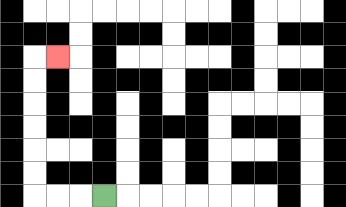{'start': '[4, 8]', 'end': '[2, 2]', 'path_directions': 'L,L,L,U,U,U,U,U,U,R', 'path_coordinates': '[[4, 8], [3, 8], [2, 8], [1, 8], [1, 7], [1, 6], [1, 5], [1, 4], [1, 3], [1, 2], [2, 2]]'}